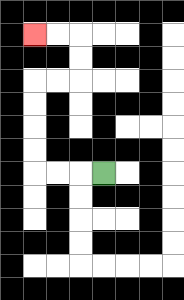{'start': '[4, 7]', 'end': '[1, 1]', 'path_directions': 'L,L,L,U,U,U,U,R,R,U,U,L,L', 'path_coordinates': '[[4, 7], [3, 7], [2, 7], [1, 7], [1, 6], [1, 5], [1, 4], [1, 3], [2, 3], [3, 3], [3, 2], [3, 1], [2, 1], [1, 1]]'}